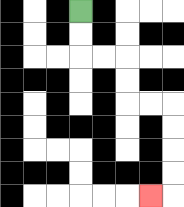{'start': '[3, 0]', 'end': '[6, 8]', 'path_directions': 'D,D,R,R,D,D,R,R,D,D,D,D,L', 'path_coordinates': '[[3, 0], [3, 1], [3, 2], [4, 2], [5, 2], [5, 3], [5, 4], [6, 4], [7, 4], [7, 5], [7, 6], [7, 7], [7, 8], [6, 8]]'}